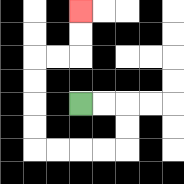{'start': '[3, 4]', 'end': '[3, 0]', 'path_directions': 'R,R,D,D,L,L,L,L,U,U,U,U,R,R,U,U', 'path_coordinates': '[[3, 4], [4, 4], [5, 4], [5, 5], [5, 6], [4, 6], [3, 6], [2, 6], [1, 6], [1, 5], [1, 4], [1, 3], [1, 2], [2, 2], [3, 2], [3, 1], [3, 0]]'}